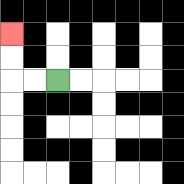{'start': '[2, 3]', 'end': '[0, 1]', 'path_directions': 'L,L,U,U', 'path_coordinates': '[[2, 3], [1, 3], [0, 3], [0, 2], [0, 1]]'}